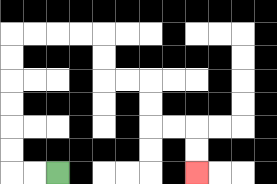{'start': '[2, 7]', 'end': '[8, 7]', 'path_directions': 'L,L,U,U,U,U,U,U,R,R,R,R,D,D,R,R,D,D,R,R,D,D', 'path_coordinates': '[[2, 7], [1, 7], [0, 7], [0, 6], [0, 5], [0, 4], [0, 3], [0, 2], [0, 1], [1, 1], [2, 1], [3, 1], [4, 1], [4, 2], [4, 3], [5, 3], [6, 3], [6, 4], [6, 5], [7, 5], [8, 5], [8, 6], [8, 7]]'}